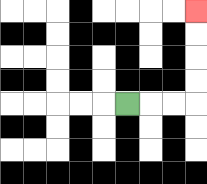{'start': '[5, 4]', 'end': '[8, 0]', 'path_directions': 'R,R,R,U,U,U,U', 'path_coordinates': '[[5, 4], [6, 4], [7, 4], [8, 4], [8, 3], [8, 2], [8, 1], [8, 0]]'}